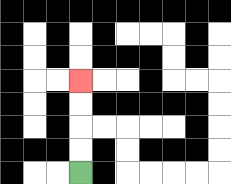{'start': '[3, 7]', 'end': '[3, 3]', 'path_directions': 'U,U,U,U', 'path_coordinates': '[[3, 7], [3, 6], [3, 5], [3, 4], [3, 3]]'}